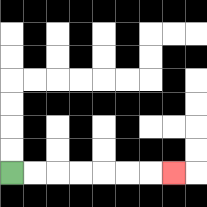{'start': '[0, 7]', 'end': '[7, 7]', 'path_directions': 'R,R,R,R,R,R,R', 'path_coordinates': '[[0, 7], [1, 7], [2, 7], [3, 7], [4, 7], [5, 7], [6, 7], [7, 7]]'}